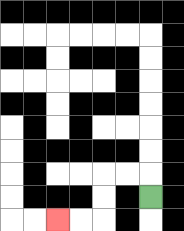{'start': '[6, 8]', 'end': '[2, 9]', 'path_directions': 'U,L,L,D,D,L,L', 'path_coordinates': '[[6, 8], [6, 7], [5, 7], [4, 7], [4, 8], [4, 9], [3, 9], [2, 9]]'}